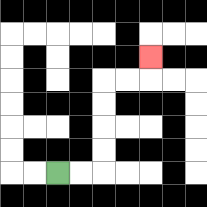{'start': '[2, 7]', 'end': '[6, 2]', 'path_directions': 'R,R,U,U,U,U,R,R,U', 'path_coordinates': '[[2, 7], [3, 7], [4, 7], [4, 6], [4, 5], [4, 4], [4, 3], [5, 3], [6, 3], [6, 2]]'}